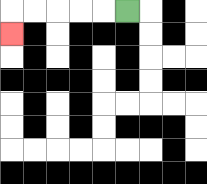{'start': '[5, 0]', 'end': '[0, 1]', 'path_directions': 'L,L,L,L,L,D', 'path_coordinates': '[[5, 0], [4, 0], [3, 0], [2, 0], [1, 0], [0, 0], [0, 1]]'}